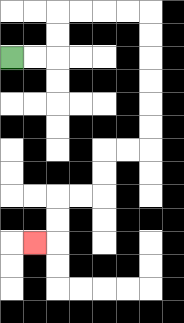{'start': '[0, 2]', 'end': '[1, 10]', 'path_directions': 'R,R,U,U,R,R,R,R,D,D,D,D,D,D,L,L,D,D,L,L,D,D,L', 'path_coordinates': '[[0, 2], [1, 2], [2, 2], [2, 1], [2, 0], [3, 0], [4, 0], [5, 0], [6, 0], [6, 1], [6, 2], [6, 3], [6, 4], [6, 5], [6, 6], [5, 6], [4, 6], [4, 7], [4, 8], [3, 8], [2, 8], [2, 9], [2, 10], [1, 10]]'}